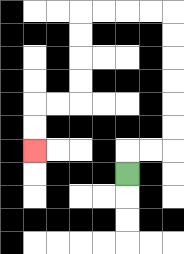{'start': '[5, 7]', 'end': '[1, 6]', 'path_directions': 'U,R,R,U,U,U,U,U,U,L,L,L,L,D,D,D,D,L,L,D,D', 'path_coordinates': '[[5, 7], [5, 6], [6, 6], [7, 6], [7, 5], [7, 4], [7, 3], [7, 2], [7, 1], [7, 0], [6, 0], [5, 0], [4, 0], [3, 0], [3, 1], [3, 2], [3, 3], [3, 4], [2, 4], [1, 4], [1, 5], [1, 6]]'}